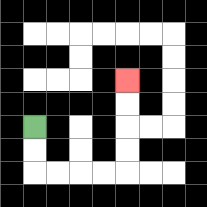{'start': '[1, 5]', 'end': '[5, 3]', 'path_directions': 'D,D,R,R,R,R,U,U,U,U', 'path_coordinates': '[[1, 5], [1, 6], [1, 7], [2, 7], [3, 7], [4, 7], [5, 7], [5, 6], [5, 5], [5, 4], [5, 3]]'}